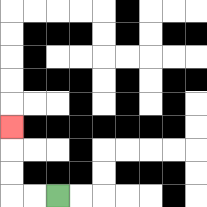{'start': '[2, 8]', 'end': '[0, 5]', 'path_directions': 'L,L,U,U,U', 'path_coordinates': '[[2, 8], [1, 8], [0, 8], [0, 7], [0, 6], [0, 5]]'}